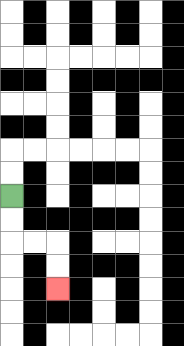{'start': '[0, 8]', 'end': '[2, 12]', 'path_directions': 'D,D,R,R,D,D', 'path_coordinates': '[[0, 8], [0, 9], [0, 10], [1, 10], [2, 10], [2, 11], [2, 12]]'}